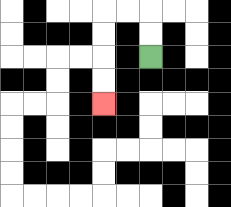{'start': '[6, 2]', 'end': '[4, 4]', 'path_directions': 'U,U,L,L,D,D,D,D', 'path_coordinates': '[[6, 2], [6, 1], [6, 0], [5, 0], [4, 0], [4, 1], [4, 2], [4, 3], [4, 4]]'}